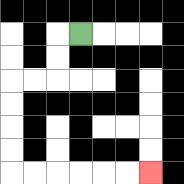{'start': '[3, 1]', 'end': '[6, 7]', 'path_directions': 'L,D,D,L,L,D,D,D,D,R,R,R,R,R,R', 'path_coordinates': '[[3, 1], [2, 1], [2, 2], [2, 3], [1, 3], [0, 3], [0, 4], [0, 5], [0, 6], [0, 7], [1, 7], [2, 7], [3, 7], [4, 7], [5, 7], [6, 7]]'}